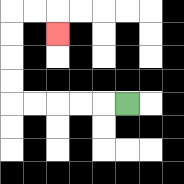{'start': '[5, 4]', 'end': '[2, 1]', 'path_directions': 'L,L,L,L,L,U,U,U,U,R,R,D', 'path_coordinates': '[[5, 4], [4, 4], [3, 4], [2, 4], [1, 4], [0, 4], [0, 3], [0, 2], [0, 1], [0, 0], [1, 0], [2, 0], [2, 1]]'}